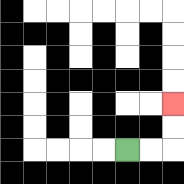{'start': '[5, 6]', 'end': '[7, 4]', 'path_directions': 'R,R,U,U', 'path_coordinates': '[[5, 6], [6, 6], [7, 6], [7, 5], [7, 4]]'}